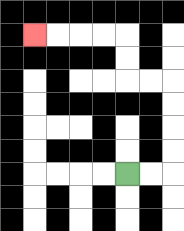{'start': '[5, 7]', 'end': '[1, 1]', 'path_directions': 'R,R,U,U,U,U,L,L,U,U,L,L,L,L', 'path_coordinates': '[[5, 7], [6, 7], [7, 7], [7, 6], [7, 5], [7, 4], [7, 3], [6, 3], [5, 3], [5, 2], [5, 1], [4, 1], [3, 1], [2, 1], [1, 1]]'}